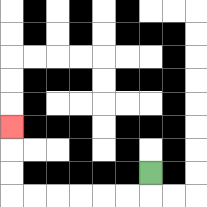{'start': '[6, 7]', 'end': '[0, 5]', 'path_directions': 'D,L,L,L,L,L,L,U,U,U', 'path_coordinates': '[[6, 7], [6, 8], [5, 8], [4, 8], [3, 8], [2, 8], [1, 8], [0, 8], [0, 7], [0, 6], [0, 5]]'}